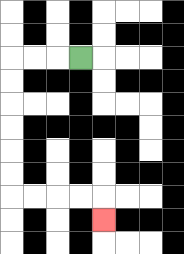{'start': '[3, 2]', 'end': '[4, 9]', 'path_directions': 'L,L,L,D,D,D,D,D,D,R,R,R,R,D', 'path_coordinates': '[[3, 2], [2, 2], [1, 2], [0, 2], [0, 3], [0, 4], [0, 5], [0, 6], [0, 7], [0, 8], [1, 8], [2, 8], [3, 8], [4, 8], [4, 9]]'}